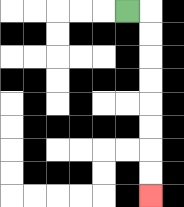{'start': '[5, 0]', 'end': '[6, 8]', 'path_directions': 'R,D,D,D,D,D,D,D,D', 'path_coordinates': '[[5, 0], [6, 0], [6, 1], [6, 2], [6, 3], [6, 4], [6, 5], [6, 6], [6, 7], [6, 8]]'}